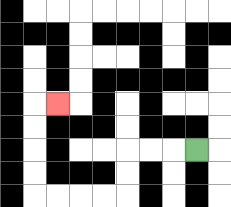{'start': '[8, 6]', 'end': '[2, 4]', 'path_directions': 'L,L,L,D,D,L,L,L,L,U,U,U,U,R', 'path_coordinates': '[[8, 6], [7, 6], [6, 6], [5, 6], [5, 7], [5, 8], [4, 8], [3, 8], [2, 8], [1, 8], [1, 7], [1, 6], [1, 5], [1, 4], [2, 4]]'}